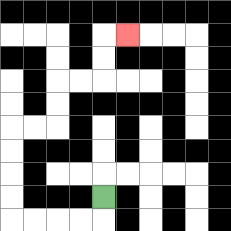{'start': '[4, 8]', 'end': '[5, 1]', 'path_directions': 'D,L,L,L,L,U,U,U,U,R,R,U,U,R,R,U,U,R', 'path_coordinates': '[[4, 8], [4, 9], [3, 9], [2, 9], [1, 9], [0, 9], [0, 8], [0, 7], [0, 6], [0, 5], [1, 5], [2, 5], [2, 4], [2, 3], [3, 3], [4, 3], [4, 2], [4, 1], [5, 1]]'}